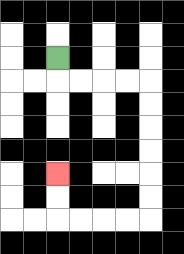{'start': '[2, 2]', 'end': '[2, 7]', 'path_directions': 'D,R,R,R,R,D,D,D,D,D,D,L,L,L,L,U,U', 'path_coordinates': '[[2, 2], [2, 3], [3, 3], [4, 3], [5, 3], [6, 3], [6, 4], [6, 5], [6, 6], [6, 7], [6, 8], [6, 9], [5, 9], [4, 9], [3, 9], [2, 9], [2, 8], [2, 7]]'}